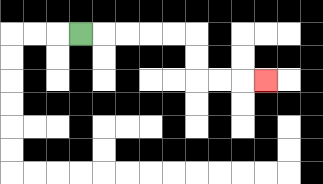{'start': '[3, 1]', 'end': '[11, 3]', 'path_directions': 'R,R,R,R,R,D,D,R,R,R', 'path_coordinates': '[[3, 1], [4, 1], [5, 1], [6, 1], [7, 1], [8, 1], [8, 2], [8, 3], [9, 3], [10, 3], [11, 3]]'}